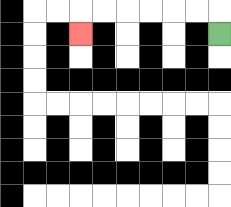{'start': '[9, 1]', 'end': '[3, 1]', 'path_directions': 'U,L,L,L,L,L,L,D', 'path_coordinates': '[[9, 1], [9, 0], [8, 0], [7, 0], [6, 0], [5, 0], [4, 0], [3, 0], [3, 1]]'}